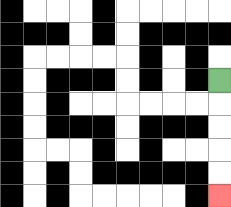{'start': '[9, 3]', 'end': '[9, 8]', 'path_directions': 'D,D,D,D,D', 'path_coordinates': '[[9, 3], [9, 4], [9, 5], [9, 6], [9, 7], [9, 8]]'}